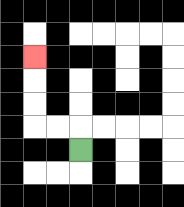{'start': '[3, 6]', 'end': '[1, 2]', 'path_directions': 'U,L,L,U,U,U', 'path_coordinates': '[[3, 6], [3, 5], [2, 5], [1, 5], [1, 4], [1, 3], [1, 2]]'}